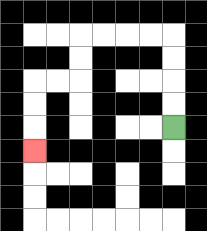{'start': '[7, 5]', 'end': '[1, 6]', 'path_directions': 'U,U,U,U,L,L,L,L,D,D,L,L,D,D,D', 'path_coordinates': '[[7, 5], [7, 4], [7, 3], [7, 2], [7, 1], [6, 1], [5, 1], [4, 1], [3, 1], [3, 2], [3, 3], [2, 3], [1, 3], [1, 4], [1, 5], [1, 6]]'}